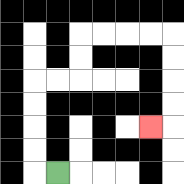{'start': '[2, 7]', 'end': '[6, 5]', 'path_directions': 'L,U,U,U,U,R,R,U,U,R,R,R,R,D,D,D,D,L', 'path_coordinates': '[[2, 7], [1, 7], [1, 6], [1, 5], [1, 4], [1, 3], [2, 3], [3, 3], [3, 2], [3, 1], [4, 1], [5, 1], [6, 1], [7, 1], [7, 2], [7, 3], [7, 4], [7, 5], [6, 5]]'}